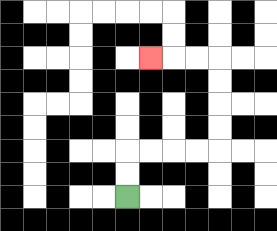{'start': '[5, 8]', 'end': '[6, 2]', 'path_directions': 'U,U,R,R,R,R,U,U,U,U,L,L,L', 'path_coordinates': '[[5, 8], [5, 7], [5, 6], [6, 6], [7, 6], [8, 6], [9, 6], [9, 5], [9, 4], [9, 3], [9, 2], [8, 2], [7, 2], [6, 2]]'}